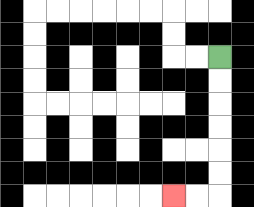{'start': '[9, 2]', 'end': '[7, 8]', 'path_directions': 'D,D,D,D,D,D,L,L', 'path_coordinates': '[[9, 2], [9, 3], [9, 4], [9, 5], [9, 6], [9, 7], [9, 8], [8, 8], [7, 8]]'}